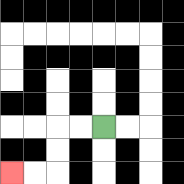{'start': '[4, 5]', 'end': '[0, 7]', 'path_directions': 'L,L,D,D,L,L', 'path_coordinates': '[[4, 5], [3, 5], [2, 5], [2, 6], [2, 7], [1, 7], [0, 7]]'}